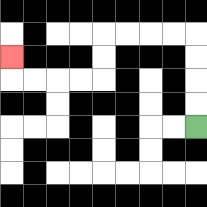{'start': '[8, 5]', 'end': '[0, 2]', 'path_directions': 'U,U,U,U,L,L,L,L,D,D,L,L,L,L,U', 'path_coordinates': '[[8, 5], [8, 4], [8, 3], [8, 2], [8, 1], [7, 1], [6, 1], [5, 1], [4, 1], [4, 2], [4, 3], [3, 3], [2, 3], [1, 3], [0, 3], [0, 2]]'}